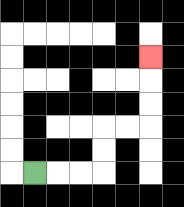{'start': '[1, 7]', 'end': '[6, 2]', 'path_directions': 'R,R,R,U,U,R,R,U,U,U', 'path_coordinates': '[[1, 7], [2, 7], [3, 7], [4, 7], [4, 6], [4, 5], [5, 5], [6, 5], [6, 4], [6, 3], [6, 2]]'}